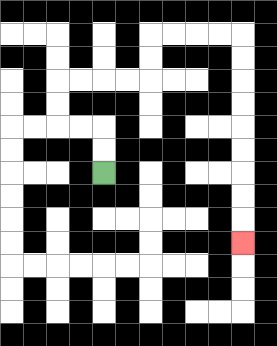{'start': '[4, 7]', 'end': '[10, 10]', 'path_directions': 'U,U,L,L,U,U,R,R,R,R,U,U,R,R,R,R,D,D,D,D,D,D,D,D,D', 'path_coordinates': '[[4, 7], [4, 6], [4, 5], [3, 5], [2, 5], [2, 4], [2, 3], [3, 3], [4, 3], [5, 3], [6, 3], [6, 2], [6, 1], [7, 1], [8, 1], [9, 1], [10, 1], [10, 2], [10, 3], [10, 4], [10, 5], [10, 6], [10, 7], [10, 8], [10, 9], [10, 10]]'}